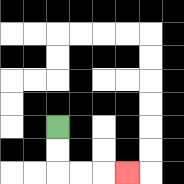{'start': '[2, 5]', 'end': '[5, 7]', 'path_directions': 'D,D,R,R,R', 'path_coordinates': '[[2, 5], [2, 6], [2, 7], [3, 7], [4, 7], [5, 7]]'}